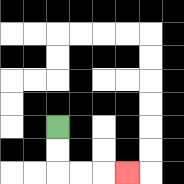{'start': '[2, 5]', 'end': '[5, 7]', 'path_directions': 'D,D,R,R,R', 'path_coordinates': '[[2, 5], [2, 6], [2, 7], [3, 7], [4, 7], [5, 7]]'}